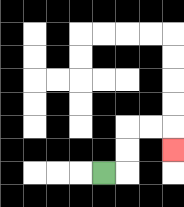{'start': '[4, 7]', 'end': '[7, 6]', 'path_directions': 'R,U,U,R,R,D', 'path_coordinates': '[[4, 7], [5, 7], [5, 6], [5, 5], [6, 5], [7, 5], [7, 6]]'}